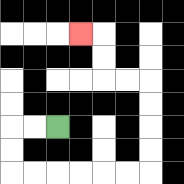{'start': '[2, 5]', 'end': '[3, 1]', 'path_directions': 'L,L,D,D,R,R,R,R,R,R,U,U,U,U,L,L,U,U,L', 'path_coordinates': '[[2, 5], [1, 5], [0, 5], [0, 6], [0, 7], [1, 7], [2, 7], [3, 7], [4, 7], [5, 7], [6, 7], [6, 6], [6, 5], [6, 4], [6, 3], [5, 3], [4, 3], [4, 2], [4, 1], [3, 1]]'}